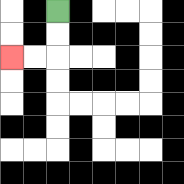{'start': '[2, 0]', 'end': '[0, 2]', 'path_directions': 'D,D,L,L', 'path_coordinates': '[[2, 0], [2, 1], [2, 2], [1, 2], [0, 2]]'}